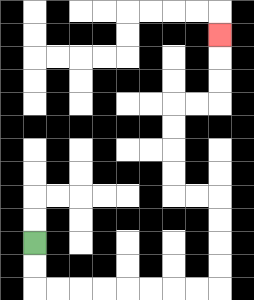{'start': '[1, 10]', 'end': '[9, 1]', 'path_directions': 'D,D,R,R,R,R,R,R,R,R,U,U,U,U,L,L,U,U,U,U,R,R,U,U,U', 'path_coordinates': '[[1, 10], [1, 11], [1, 12], [2, 12], [3, 12], [4, 12], [5, 12], [6, 12], [7, 12], [8, 12], [9, 12], [9, 11], [9, 10], [9, 9], [9, 8], [8, 8], [7, 8], [7, 7], [7, 6], [7, 5], [7, 4], [8, 4], [9, 4], [9, 3], [9, 2], [9, 1]]'}